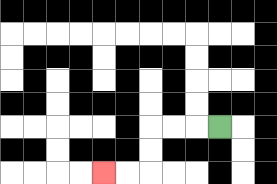{'start': '[9, 5]', 'end': '[4, 7]', 'path_directions': 'L,L,L,D,D,L,L', 'path_coordinates': '[[9, 5], [8, 5], [7, 5], [6, 5], [6, 6], [6, 7], [5, 7], [4, 7]]'}